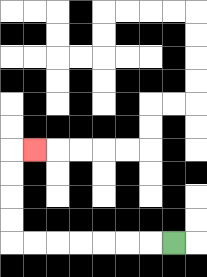{'start': '[7, 10]', 'end': '[1, 6]', 'path_directions': 'L,L,L,L,L,L,L,U,U,U,U,R', 'path_coordinates': '[[7, 10], [6, 10], [5, 10], [4, 10], [3, 10], [2, 10], [1, 10], [0, 10], [0, 9], [0, 8], [0, 7], [0, 6], [1, 6]]'}